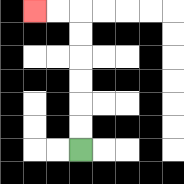{'start': '[3, 6]', 'end': '[1, 0]', 'path_directions': 'U,U,U,U,U,U,L,L', 'path_coordinates': '[[3, 6], [3, 5], [3, 4], [3, 3], [3, 2], [3, 1], [3, 0], [2, 0], [1, 0]]'}